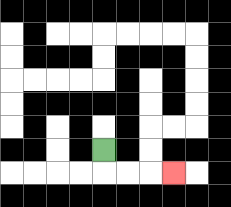{'start': '[4, 6]', 'end': '[7, 7]', 'path_directions': 'D,R,R,R', 'path_coordinates': '[[4, 6], [4, 7], [5, 7], [6, 7], [7, 7]]'}